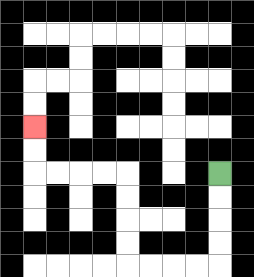{'start': '[9, 7]', 'end': '[1, 5]', 'path_directions': 'D,D,D,D,L,L,L,L,U,U,U,U,L,L,L,L,U,U', 'path_coordinates': '[[9, 7], [9, 8], [9, 9], [9, 10], [9, 11], [8, 11], [7, 11], [6, 11], [5, 11], [5, 10], [5, 9], [5, 8], [5, 7], [4, 7], [3, 7], [2, 7], [1, 7], [1, 6], [1, 5]]'}